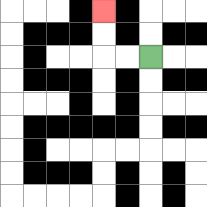{'start': '[6, 2]', 'end': '[4, 0]', 'path_directions': 'L,L,U,U', 'path_coordinates': '[[6, 2], [5, 2], [4, 2], [4, 1], [4, 0]]'}